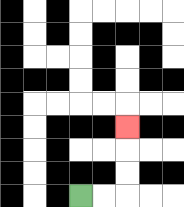{'start': '[3, 8]', 'end': '[5, 5]', 'path_directions': 'R,R,U,U,U', 'path_coordinates': '[[3, 8], [4, 8], [5, 8], [5, 7], [5, 6], [5, 5]]'}